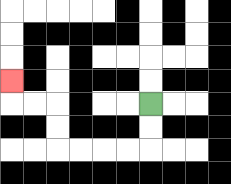{'start': '[6, 4]', 'end': '[0, 3]', 'path_directions': 'D,D,L,L,L,L,U,U,L,L,U', 'path_coordinates': '[[6, 4], [6, 5], [6, 6], [5, 6], [4, 6], [3, 6], [2, 6], [2, 5], [2, 4], [1, 4], [0, 4], [0, 3]]'}